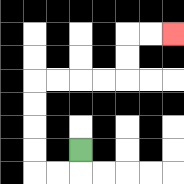{'start': '[3, 6]', 'end': '[7, 1]', 'path_directions': 'D,L,L,U,U,U,U,R,R,R,R,U,U,R,R', 'path_coordinates': '[[3, 6], [3, 7], [2, 7], [1, 7], [1, 6], [1, 5], [1, 4], [1, 3], [2, 3], [3, 3], [4, 3], [5, 3], [5, 2], [5, 1], [6, 1], [7, 1]]'}